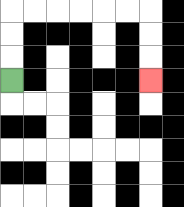{'start': '[0, 3]', 'end': '[6, 3]', 'path_directions': 'U,U,U,R,R,R,R,R,R,D,D,D', 'path_coordinates': '[[0, 3], [0, 2], [0, 1], [0, 0], [1, 0], [2, 0], [3, 0], [4, 0], [5, 0], [6, 0], [6, 1], [6, 2], [6, 3]]'}